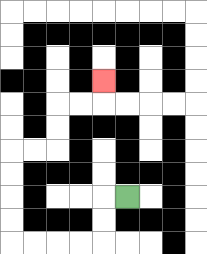{'start': '[5, 8]', 'end': '[4, 3]', 'path_directions': 'L,D,D,L,L,L,L,U,U,U,U,R,R,U,U,R,R,U', 'path_coordinates': '[[5, 8], [4, 8], [4, 9], [4, 10], [3, 10], [2, 10], [1, 10], [0, 10], [0, 9], [0, 8], [0, 7], [0, 6], [1, 6], [2, 6], [2, 5], [2, 4], [3, 4], [4, 4], [4, 3]]'}